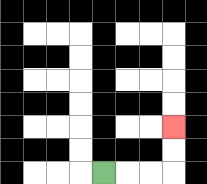{'start': '[4, 7]', 'end': '[7, 5]', 'path_directions': 'R,R,R,U,U', 'path_coordinates': '[[4, 7], [5, 7], [6, 7], [7, 7], [7, 6], [7, 5]]'}